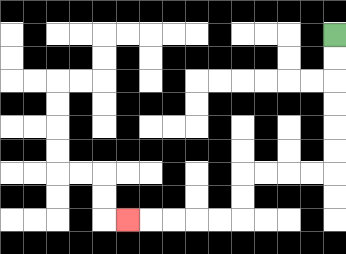{'start': '[14, 1]', 'end': '[5, 9]', 'path_directions': 'D,D,D,D,D,D,L,L,L,L,D,D,L,L,L,L,L', 'path_coordinates': '[[14, 1], [14, 2], [14, 3], [14, 4], [14, 5], [14, 6], [14, 7], [13, 7], [12, 7], [11, 7], [10, 7], [10, 8], [10, 9], [9, 9], [8, 9], [7, 9], [6, 9], [5, 9]]'}